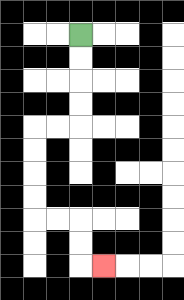{'start': '[3, 1]', 'end': '[4, 11]', 'path_directions': 'D,D,D,D,L,L,D,D,D,D,R,R,D,D,R', 'path_coordinates': '[[3, 1], [3, 2], [3, 3], [3, 4], [3, 5], [2, 5], [1, 5], [1, 6], [1, 7], [1, 8], [1, 9], [2, 9], [3, 9], [3, 10], [3, 11], [4, 11]]'}